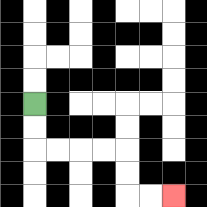{'start': '[1, 4]', 'end': '[7, 8]', 'path_directions': 'D,D,R,R,R,R,D,D,R,R', 'path_coordinates': '[[1, 4], [1, 5], [1, 6], [2, 6], [3, 6], [4, 6], [5, 6], [5, 7], [5, 8], [6, 8], [7, 8]]'}